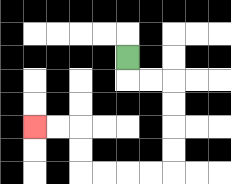{'start': '[5, 2]', 'end': '[1, 5]', 'path_directions': 'D,R,R,D,D,D,D,L,L,L,L,U,U,L,L', 'path_coordinates': '[[5, 2], [5, 3], [6, 3], [7, 3], [7, 4], [7, 5], [7, 6], [7, 7], [6, 7], [5, 7], [4, 7], [3, 7], [3, 6], [3, 5], [2, 5], [1, 5]]'}